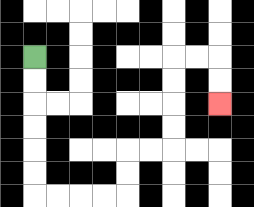{'start': '[1, 2]', 'end': '[9, 4]', 'path_directions': 'D,D,D,D,D,D,R,R,R,R,U,U,R,R,U,U,U,U,R,R,D,D', 'path_coordinates': '[[1, 2], [1, 3], [1, 4], [1, 5], [1, 6], [1, 7], [1, 8], [2, 8], [3, 8], [4, 8], [5, 8], [5, 7], [5, 6], [6, 6], [7, 6], [7, 5], [7, 4], [7, 3], [7, 2], [8, 2], [9, 2], [9, 3], [9, 4]]'}